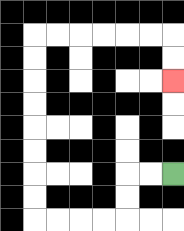{'start': '[7, 7]', 'end': '[7, 3]', 'path_directions': 'L,L,D,D,L,L,L,L,U,U,U,U,U,U,U,U,R,R,R,R,R,R,D,D', 'path_coordinates': '[[7, 7], [6, 7], [5, 7], [5, 8], [5, 9], [4, 9], [3, 9], [2, 9], [1, 9], [1, 8], [1, 7], [1, 6], [1, 5], [1, 4], [1, 3], [1, 2], [1, 1], [2, 1], [3, 1], [4, 1], [5, 1], [6, 1], [7, 1], [7, 2], [7, 3]]'}